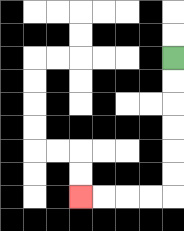{'start': '[7, 2]', 'end': '[3, 8]', 'path_directions': 'D,D,D,D,D,D,L,L,L,L', 'path_coordinates': '[[7, 2], [7, 3], [7, 4], [7, 5], [7, 6], [7, 7], [7, 8], [6, 8], [5, 8], [4, 8], [3, 8]]'}